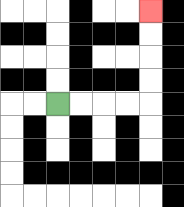{'start': '[2, 4]', 'end': '[6, 0]', 'path_directions': 'R,R,R,R,U,U,U,U', 'path_coordinates': '[[2, 4], [3, 4], [4, 4], [5, 4], [6, 4], [6, 3], [6, 2], [6, 1], [6, 0]]'}